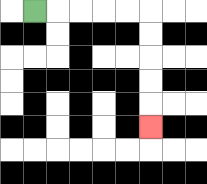{'start': '[1, 0]', 'end': '[6, 5]', 'path_directions': 'R,R,R,R,R,D,D,D,D,D', 'path_coordinates': '[[1, 0], [2, 0], [3, 0], [4, 0], [5, 0], [6, 0], [6, 1], [6, 2], [6, 3], [6, 4], [6, 5]]'}